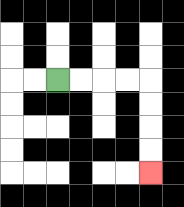{'start': '[2, 3]', 'end': '[6, 7]', 'path_directions': 'R,R,R,R,D,D,D,D', 'path_coordinates': '[[2, 3], [3, 3], [4, 3], [5, 3], [6, 3], [6, 4], [6, 5], [6, 6], [6, 7]]'}